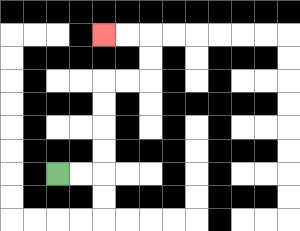{'start': '[2, 7]', 'end': '[4, 1]', 'path_directions': 'R,R,U,U,U,U,R,R,U,U,L,L', 'path_coordinates': '[[2, 7], [3, 7], [4, 7], [4, 6], [4, 5], [4, 4], [4, 3], [5, 3], [6, 3], [6, 2], [6, 1], [5, 1], [4, 1]]'}